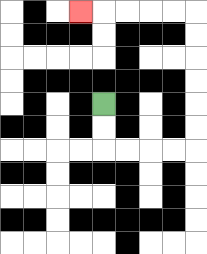{'start': '[4, 4]', 'end': '[3, 0]', 'path_directions': 'D,D,R,R,R,R,U,U,U,U,U,U,L,L,L,L,L', 'path_coordinates': '[[4, 4], [4, 5], [4, 6], [5, 6], [6, 6], [7, 6], [8, 6], [8, 5], [8, 4], [8, 3], [8, 2], [8, 1], [8, 0], [7, 0], [6, 0], [5, 0], [4, 0], [3, 0]]'}